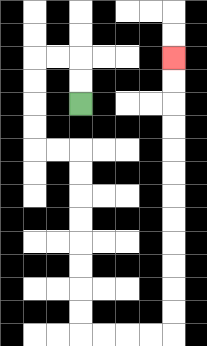{'start': '[3, 4]', 'end': '[7, 2]', 'path_directions': 'U,U,L,L,D,D,D,D,R,R,D,D,D,D,D,D,D,D,R,R,R,R,U,U,U,U,U,U,U,U,U,U,U,U', 'path_coordinates': '[[3, 4], [3, 3], [3, 2], [2, 2], [1, 2], [1, 3], [1, 4], [1, 5], [1, 6], [2, 6], [3, 6], [3, 7], [3, 8], [3, 9], [3, 10], [3, 11], [3, 12], [3, 13], [3, 14], [4, 14], [5, 14], [6, 14], [7, 14], [7, 13], [7, 12], [7, 11], [7, 10], [7, 9], [7, 8], [7, 7], [7, 6], [7, 5], [7, 4], [7, 3], [7, 2]]'}